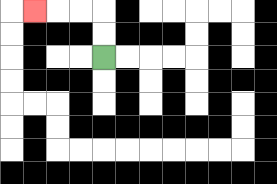{'start': '[4, 2]', 'end': '[1, 0]', 'path_directions': 'U,U,L,L,L', 'path_coordinates': '[[4, 2], [4, 1], [4, 0], [3, 0], [2, 0], [1, 0]]'}